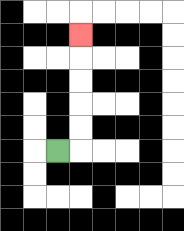{'start': '[2, 6]', 'end': '[3, 1]', 'path_directions': 'R,U,U,U,U,U', 'path_coordinates': '[[2, 6], [3, 6], [3, 5], [3, 4], [3, 3], [3, 2], [3, 1]]'}